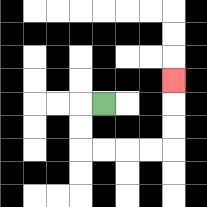{'start': '[4, 4]', 'end': '[7, 3]', 'path_directions': 'L,D,D,R,R,R,R,U,U,U', 'path_coordinates': '[[4, 4], [3, 4], [3, 5], [3, 6], [4, 6], [5, 6], [6, 6], [7, 6], [7, 5], [7, 4], [7, 3]]'}